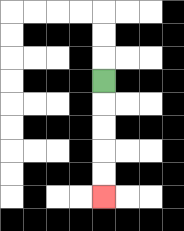{'start': '[4, 3]', 'end': '[4, 8]', 'path_directions': 'D,D,D,D,D', 'path_coordinates': '[[4, 3], [4, 4], [4, 5], [4, 6], [4, 7], [4, 8]]'}